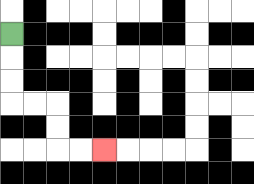{'start': '[0, 1]', 'end': '[4, 6]', 'path_directions': 'D,D,D,R,R,D,D,R,R', 'path_coordinates': '[[0, 1], [0, 2], [0, 3], [0, 4], [1, 4], [2, 4], [2, 5], [2, 6], [3, 6], [4, 6]]'}